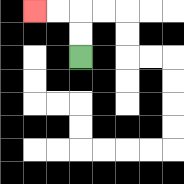{'start': '[3, 2]', 'end': '[1, 0]', 'path_directions': 'U,U,L,L', 'path_coordinates': '[[3, 2], [3, 1], [3, 0], [2, 0], [1, 0]]'}